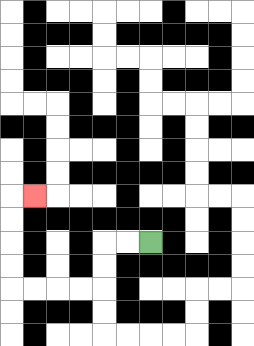{'start': '[6, 10]', 'end': '[1, 8]', 'path_directions': 'L,L,D,D,L,L,L,L,U,U,U,U,R', 'path_coordinates': '[[6, 10], [5, 10], [4, 10], [4, 11], [4, 12], [3, 12], [2, 12], [1, 12], [0, 12], [0, 11], [0, 10], [0, 9], [0, 8], [1, 8]]'}